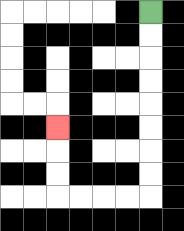{'start': '[6, 0]', 'end': '[2, 5]', 'path_directions': 'D,D,D,D,D,D,D,D,L,L,L,L,U,U,U', 'path_coordinates': '[[6, 0], [6, 1], [6, 2], [6, 3], [6, 4], [6, 5], [6, 6], [6, 7], [6, 8], [5, 8], [4, 8], [3, 8], [2, 8], [2, 7], [2, 6], [2, 5]]'}